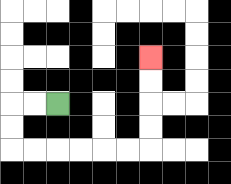{'start': '[2, 4]', 'end': '[6, 2]', 'path_directions': 'L,L,D,D,R,R,R,R,R,R,U,U,U,U', 'path_coordinates': '[[2, 4], [1, 4], [0, 4], [0, 5], [0, 6], [1, 6], [2, 6], [3, 6], [4, 6], [5, 6], [6, 6], [6, 5], [6, 4], [6, 3], [6, 2]]'}